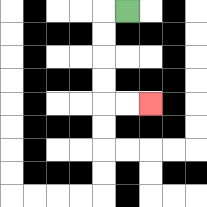{'start': '[5, 0]', 'end': '[6, 4]', 'path_directions': 'L,D,D,D,D,R,R', 'path_coordinates': '[[5, 0], [4, 0], [4, 1], [4, 2], [4, 3], [4, 4], [5, 4], [6, 4]]'}